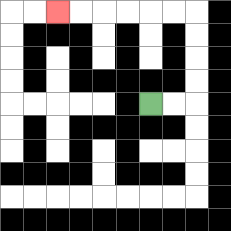{'start': '[6, 4]', 'end': '[2, 0]', 'path_directions': 'R,R,U,U,U,U,L,L,L,L,L,L', 'path_coordinates': '[[6, 4], [7, 4], [8, 4], [8, 3], [8, 2], [8, 1], [8, 0], [7, 0], [6, 0], [5, 0], [4, 0], [3, 0], [2, 0]]'}